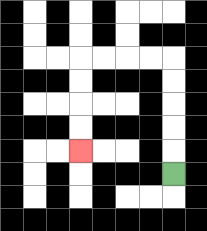{'start': '[7, 7]', 'end': '[3, 6]', 'path_directions': 'U,U,U,U,U,L,L,L,L,D,D,D,D', 'path_coordinates': '[[7, 7], [7, 6], [7, 5], [7, 4], [7, 3], [7, 2], [6, 2], [5, 2], [4, 2], [3, 2], [3, 3], [3, 4], [3, 5], [3, 6]]'}